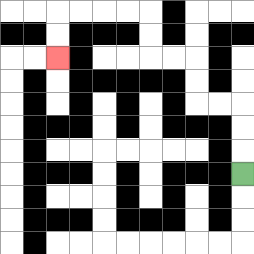{'start': '[10, 7]', 'end': '[2, 2]', 'path_directions': 'U,U,U,L,L,U,U,L,L,U,U,L,L,L,L,D,D', 'path_coordinates': '[[10, 7], [10, 6], [10, 5], [10, 4], [9, 4], [8, 4], [8, 3], [8, 2], [7, 2], [6, 2], [6, 1], [6, 0], [5, 0], [4, 0], [3, 0], [2, 0], [2, 1], [2, 2]]'}